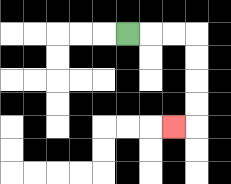{'start': '[5, 1]', 'end': '[7, 5]', 'path_directions': 'R,R,R,D,D,D,D,L', 'path_coordinates': '[[5, 1], [6, 1], [7, 1], [8, 1], [8, 2], [8, 3], [8, 4], [8, 5], [7, 5]]'}